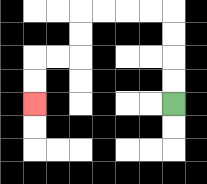{'start': '[7, 4]', 'end': '[1, 4]', 'path_directions': 'U,U,U,U,L,L,L,L,D,D,L,L,D,D', 'path_coordinates': '[[7, 4], [7, 3], [7, 2], [7, 1], [7, 0], [6, 0], [5, 0], [4, 0], [3, 0], [3, 1], [3, 2], [2, 2], [1, 2], [1, 3], [1, 4]]'}